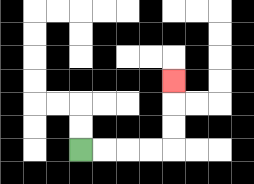{'start': '[3, 6]', 'end': '[7, 3]', 'path_directions': 'R,R,R,R,U,U,U', 'path_coordinates': '[[3, 6], [4, 6], [5, 6], [6, 6], [7, 6], [7, 5], [7, 4], [7, 3]]'}